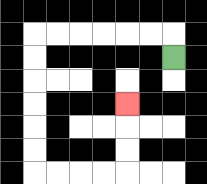{'start': '[7, 2]', 'end': '[5, 4]', 'path_directions': 'U,L,L,L,L,L,L,D,D,D,D,D,D,R,R,R,R,U,U,U', 'path_coordinates': '[[7, 2], [7, 1], [6, 1], [5, 1], [4, 1], [3, 1], [2, 1], [1, 1], [1, 2], [1, 3], [1, 4], [1, 5], [1, 6], [1, 7], [2, 7], [3, 7], [4, 7], [5, 7], [5, 6], [5, 5], [5, 4]]'}